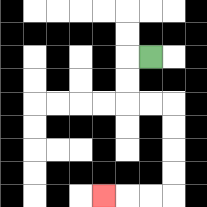{'start': '[6, 2]', 'end': '[4, 8]', 'path_directions': 'L,D,D,R,R,D,D,D,D,L,L,L', 'path_coordinates': '[[6, 2], [5, 2], [5, 3], [5, 4], [6, 4], [7, 4], [7, 5], [7, 6], [7, 7], [7, 8], [6, 8], [5, 8], [4, 8]]'}